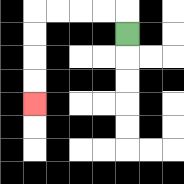{'start': '[5, 1]', 'end': '[1, 4]', 'path_directions': 'U,L,L,L,L,D,D,D,D', 'path_coordinates': '[[5, 1], [5, 0], [4, 0], [3, 0], [2, 0], [1, 0], [1, 1], [1, 2], [1, 3], [1, 4]]'}